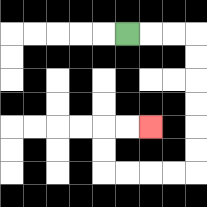{'start': '[5, 1]', 'end': '[6, 5]', 'path_directions': 'R,R,R,D,D,D,D,D,D,L,L,L,L,U,U,R,R', 'path_coordinates': '[[5, 1], [6, 1], [7, 1], [8, 1], [8, 2], [8, 3], [8, 4], [8, 5], [8, 6], [8, 7], [7, 7], [6, 7], [5, 7], [4, 7], [4, 6], [4, 5], [5, 5], [6, 5]]'}